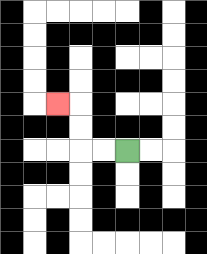{'start': '[5, 6]', 'end': '[2, 4]', 'path_directions': 'L,L,U,U,L', 'path_coordinates': '[[5, 6], [4, 6], [3, 6], [3, 5], [3, 4], [2, 4]]'}